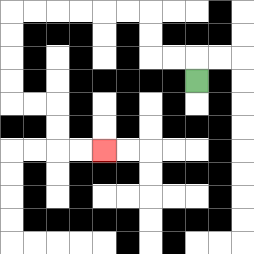{'start': '[8, 3]', 'end': '[4, 6]', 'path_directions': 'U,L,L,U,U,L,L,L,L,L,L,D,D,D,D,R,R,D,D,R,R', 'path_coordinates': '[[8, 3], [8, 2], [7, 2], [6, 2], [6, 1], [6, 0], [5, 0], [4, 0], [3, 0], [2, 0], [1, 0], [0, 0], [0, 1], [0, 2], [0, 3], [0, 4], [1, 4], [2, 4], [2, 5], [2, 6], [3, 6], [4, 6]]'}